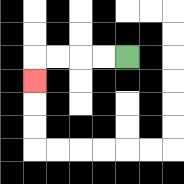{'start': '[5, 2]', 'end': '[1, 3]', 'path_directions': 'L,L,L,L,D', 'path_coordinates': '[[5, 2], [4, 2], [3, 2], [2, 2], [1, 2], [1, 3]]'}